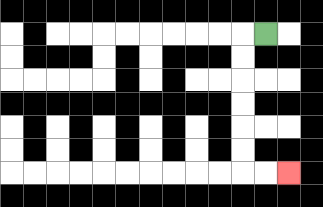{'start': '[11, 1]', 'end': '[12, 7]', 'path_directions': 'L,D,D,D,D,D,D,R,R', 'path_coordinates': '[[11, 1], [10, 1], [10, 2], [10, 3], [10, 4], [10, 5], [10, 6], [10, 7], [11, 7], [12, 7]]'}